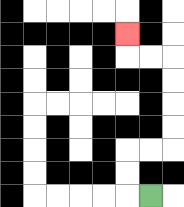{'start': '[6, 8]', 'end': '[5, 1]', 'path_directions': 'L,U,U,R,R,U,U,U,U,L,L,U', 'path_coordinates': '[[6, 8], [5, 8], [5, 7], [5, 6], [6, 6], [7, 6], [7, 5], [7, 4], [7, 3], [7, 2], [6, 2], [5, 2], [5, 1]]'}